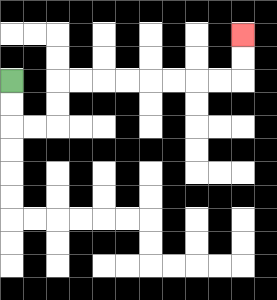{'start': '[0, 3]', 'end': '[10, 1]', 'path_directions': 'D,D,R,R,U,U,R,R,R,R,R,R,R,R,U,U', 'path_coordinates': '[[0, 3], [0, 4], [0, 5], [1, 5], [2, 5], [2, 4], [2, 3], [3, 3], [4, 3], [5, 3], [6, 3], [7, 3], [8, 3], [9, 3], [10, 3], [10, 2], [10, 1]]'}